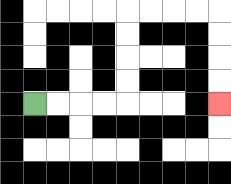{'start': '[1, 4]', 'end': '[9, 4]', 'path_directions': 'R,R,R,R,U,U,U,U,R,R,R,R,D,D,D,D', 'path_coordinates': '[[1, 4], [2, 4], [3, 4], [4, 4], [5, 4], [5, 3], [5, 2], [5, 1], [5, 0], [6, 0], [7, 0], [8, 0], [9, 0], [9, 1], [9, 2], [9, 3], [9, 4]]'}